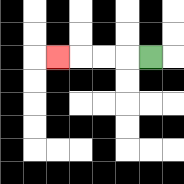{'start': '[6, 2]', 'end': '[2, 2]', 'path_directions': 'L,L,L,L', 'path_coordinates': '[[6, 2], [5, 2], [4, 2], [3, 2], [2, 2]]'}